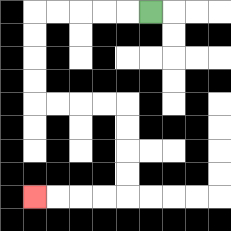{'start': '[6, 0]', 'end': '[1, 8]', 'path_directions': 'L,L,L,L,L,D,D,D,D,R,R,R,R,D,D,D,D,L,L,L,L', 'path_coordinates': '[[6, 0], [5, 0], [4, 0], [3, 0], [2, 0], [1, 0], [1, 1], [1, 2], [1, 3], [1, 4], [2, 4], [3, 4], [4, 4], [5, 4], [5, 5], [5, 6], [5, 7], [5, 8], [4, 8], [3, 8], [2, 8], [1, 8]]'}